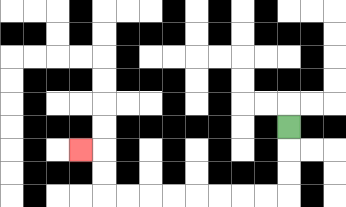{'start': '[12, 5]', 'end': '[3, 6]', 'path_directions': 'D,D,D,L,L,L,L,L,L,L,L,U,U,L', 'path_coordinates': '[[12, 5], [12, 6], [12, 7], [12, 8], [11, 8], [10, 8], [9, 8], [8, 8], [7, 8], [6, 8], [5, 8], [4, 8], [4, 7], [4, 6], [3, 6]]'}